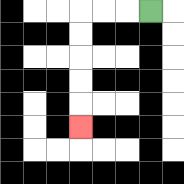{'start': '[6, 0]', 'end': '[3, 5]', 'path_directions': 'L,L,L,D,D,D,D,D', 'path_coordinates': '[[6, 0], [5, 0], [4, 0], [3, 0], [3, 1], [3, 2], [3, 3], [3, 4], [3, 5]]'}